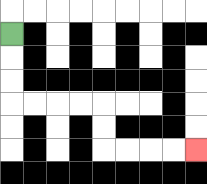{'start': '[0, 1]', 'end': '[8, 6]', 'path_directions': 'D,D,D,R,R,R,R,D,D,R,R,R,R', 'path_coordinates': '[[0, 1], [0, 2], [0, 3], [0, 4], [1, 4], [2, 4], [3, 4], [4, 4], [4, 5], [4, 6], [5, 6], [6, 6], [7, 6], [8, 6]]'}